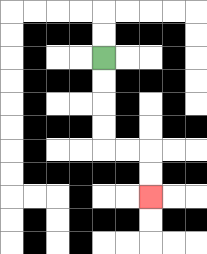{'start': '[4, 2]', 'end': '[6, 8]', 'path_directions': 'D,D,D,D,R,R,D,D', 'path_coordinates': '[[4, 2], [4, 3], [4, 4], [4, 5], [4, 6], [5, 6], [6, 6], [6, 7], [6, 8]]'}